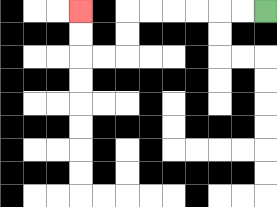{'start': '[11, 0]', 'end': '[3, 0]', 'path_directions': 'L,L,L,L,L,L,D,D,L,L,U,U', 'path_coordinates': '[[11, 0], [10, 0], [9, 0], [8, 0], [7, 0], [6, 0], [5, 0], [5, 1], [5, 2], [4, 2], [3, 2], [3, 1], [3, 0]]'}